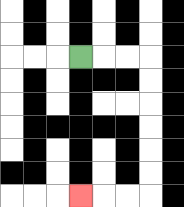{'start': '[3, 2]', 'end': '[3, 8]', 'path_directions': 'R,R,R,D,D,D,D,D,D,L,L,L', 'path_coordinates': '[[3, 2], [4, 2], [5, 2], [6, 2], [6, 3], [6, 4], [6, 5], [6, 6], [6, 7], [6, 8], [5, 8], [4, 8], [3, 8]]'}